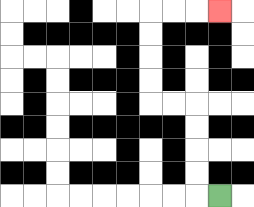{'start': '[9, 8]', 'end': '[9, 0]', 'path_directions': 'L,U,U,U,U,L,L,U,U,U,U,R,R,R', 'path_coordinates': '[[9, 8], [8, 8], [8, 7], [8, 6], [8, 5], [8, 4], [7, 4], [6, 4], [6, 3], [6, 2], [6, 1], [6, 0], [7, 0], [8, 0], [9, 0]]'}